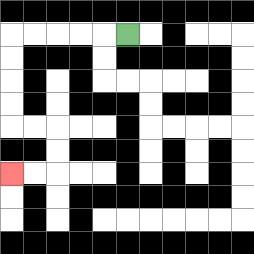{'start': '[5, 1]', 'end': '[0, 7]', 'path_directions': 'L,L,L,L,L,D,D,D,D,R,R,D,D,L,L', 'path_coordinates': '[[5, 1], [4, 1], [3, 1], [2, 1], [1, 1], [0, 1], [0, 2], [0, 3], [0, 4], [0, 5], [1, 5], [2, 5], [2, 6], [2, 7], [1, 7], [0, 7]]'}